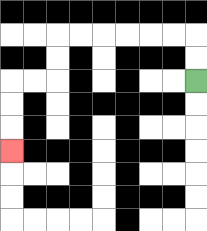{'start': '[8, 3]', 'end': '[0, 6]', 'path_directions': 'U,U,L,L,L,L,L,L,D,D,L,L,D,D,D', 'path_coordinates': '[[8, 3], [8, 2], [8, 1], [7, 1], [6, 1], [5, 1], [4, 1], [3, 1], [2, 1], [2, 2], [2, 3], [1, 3], [0, 3], [0, 4], [0, 5], [0, 6]]'}